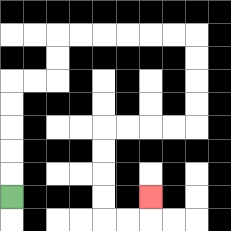{'start': '[0, 8]', 'end': '[6, 8]', 'path_directions': 'U,U,U,U,U,R,R,U,U,R,R,R,R,R,R,D,D,D,D,L,L,L,L,D,D,D,D,R,R,U', 'path_coordinates': '[[0, 8], [0, 7], [0, 6], [0, 5], [0, 4], [0, 3], [1, 3], [2, 3], [2, 2], [2, 1], [3, 1], [4, 1], [5, 1], [6, 1], [7, 1], [8, 1], [8, 2], [8, 3], [8, 4], [8, 5], [7, 5], [6, 5], [5, 5], [4, 5], [4, 6], [4, 7], [4, 8], [4, 9], [5, 9], [6, 9], [6, 8]]'}